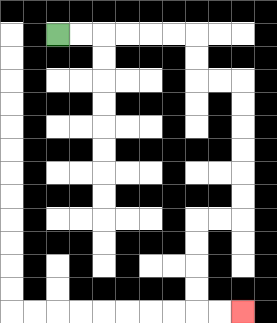{'start': '[2, 1]', 'end': '[10, 13]', 'path_directions': 'R,R,R,R,R,R,D,D,R,R,D,D,D,D,D,D,L,L,D,D,D,D,R,R', 'path_coordinates': '[[2, 1], [3, 1], [4, 1], [5, 1], [6, 1], [7, 1], [8, 1], [8, 2], [8, 3], [9, 3], [10, 3], [10, 4], [10, 5], [10, 6], [10, 7], [10, 8], [10, 9], [9, 9], [8, 9], [8, 10], [8, 11], [8, 12], [8, 13], [9, 13], [10, 13]]'}